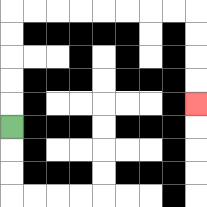{'start': '[0, 5]', 'end': '[8, 4]', 'path_directions': 'U,U,U,U,U,R,R,R,R,R,R,R,R,D,D,D,D', 'path_coordinates': '[[0, 5], [0, 4], [0, 3], [0, 2], [0, 1], [0, 0], [1, 0], [2, 0], [3, 0], [4, 0], [5, 0], [6, 0], [7, 0], [8, 0], [8, 1], [8, 2], [8, 3], [8, 4]]'}